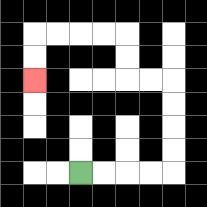{'start': '[3, 7]', 'end': '[1, 3]', 'path_directions': 'R,R,R,R,U,U,U,U,L,L,U,U,L,L,L,L,D,D', 'path_coordinates': '[[3, 7], [4, 7], [5, 7], [6, 7], [7, 7], [7, 6], [7, 5], [7, 4], [7, 3], [6, 3], [5, 3], [5, 2], [5, 1], [4, 1], [3, 1], [2, 1], [1, 1], [1, 2], [1, 3]]'}